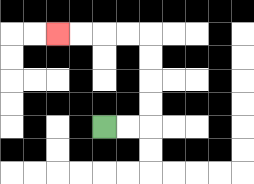{'start': '[4, 5]', 'end': '[2, 1]', 'path_directions': 'R,R,U,U,U,U,L,L,L,L', 'path_coordinates': '[[4, 5], [5, 5], [6, 5], [6, 4], [6, 3], [6, 2], [6, 1], [5, 1], [4, 1], [3, 1], [2, 1]]'}